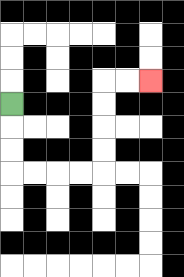{'start': '[0, 4]', 'end': '[6, 3]', 'path_directions': 'D,D,D,R,R,R,R,U,U,U,U,R,R', 'path_coordinates': '[[0, 4], [0, 5], [0, 6], [0, 7], [1, 7], [2, 7], [3, 7], [4, 7], [4, 6], [4, 5], [4, 4], [4, 3], [5, 3], [6, 3]]'}